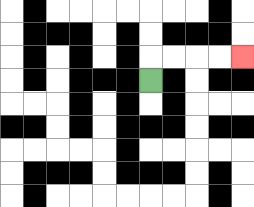{'start': '[6, 3]', 'end': '[10, 2]', 'path_directions': 'U,R,R,R,R', 'path_coordinates': '[[6, 3], [6, 2], [7, 2], [8, 2], [9, 2], [10, 2]]'}